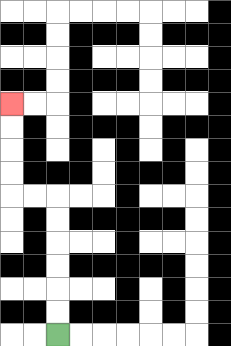{'start': '[2, 14]', 'end': '[0, 4]', 'path_directions': 'U,U,U,U,U,U,L,L,U,U,U,U', 'path_coordinates': '[[2, 14], [2, 13], [2, 12], [2, 11], [2, 10], [2, 9], [2, 8], [1, 8], [0, 8], [0, 7], [0, 6], [0, 5], [0, 4]]'}